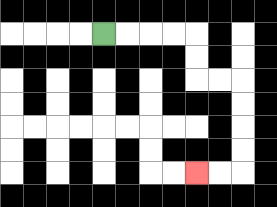{'start': '[4, 1]', 'end': '[8, 7]', 'path_directions': 'R,R,R,R,D,D,R,R,D,D,D,D,L,L', 'path_coordinates': '[[4, 1], [5, 1], [6, 1], [7, 1], [8, 1], [8, 2], [8, 3], [9, 3], [10, 3], [10, 4], [10, 5], [10, 6], [10, 7], [9, 7], [8, 7]]'}